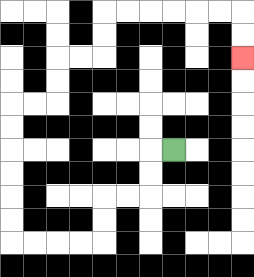{'start': '[7, 6]', 'end': '[10, 2]', 'path_directions': 'L,D,D,L,L,D,D,L,L,L,L,U,U,U,U,U,U,R,R,U,U,R,R,U,U,R,R,R,R,R,R,D,D', 'path_coordinates': '[[7, 6], [6, 6], [6, 7], [6, 8], [5, 8], [4, 8], [4, 9], [4, 10], [3, 10], [2, 10], [1, 10], [0, 10], [0, 9], [0, 8], [0, 7], [0, 6], [0, 5], [0, 4], [1, 4], [2, 4], [2, 3], [2, 2], [3, 2], [4, 2], [4, 1], [4, 0], [5, 0], [6, 0], [7, 0], [8, 0], [9, 0], [10, 0], [10, 1], [10, 2]]'}